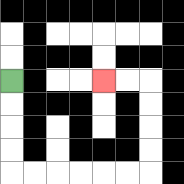{'start': '[0, 3]', 'end': '[4, 3]', 'path_directions': 'D,D,D,D,R,R,R,R,R,R,U,U,U,U,L,L', 'path_coordinates': '[[0, 3], [0, 4], [0, 5], [0, 6], [0, 7], [1, 7], [2, 7], [3, 7], [4, 7], [5, 7], [6, 7], [6, 6], [6, 5], [6, 4], [6, 3], [5, 3], [4, 3]]'}